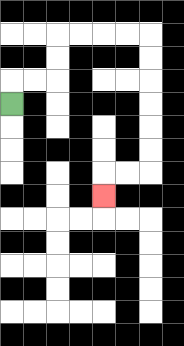{'start': '[0, 4]', 'end': '[4, 8]', 'path_directions': 'U,R,R,U,U,R,R,R,R,D,D,D,D,D,D,L,L,D', 'path_coordinates': '[[0, 4], [0, 3], [1, 3], [2, 3], [2, 2], [2, 1], [3, 1], [4, 1], [5, 1], [6, 1], [6, 2], [6, 3], [6, 4], [6, 5], [6, 6], [6, 7], [5, 7], [4, 7], [4, 8]]'}